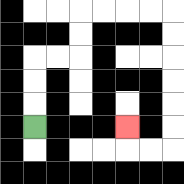{'start': '[1, 5]', 'end': '[5, 5]', 'path_directions': 'U,U,U,R,R,U,U,R,R,R,R,D,D,D,D,D,D,L,L,U', 'path_coordinates': '[[1, 5], [1, 4], [1, 3], [1, 2], [2, 2], [3, 2], [3, 1], [3, 0], [4, 0], [5, 0], [6, 0], [7, 0], [7, 1], [7, 2], [7, 3], [7, 4], [7, 5], [7, 6], [6, 6], [5, 6], [5, 5]]'}